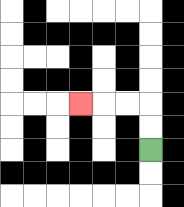{'start': '[6, 6]', 'end': '[3, 4]', 'path_directions': 'U,U,L,L,L', 'path_coordinates': '[[6, 6], [6, 5], [6, 4], [5, 4], [4, 4], [3, 4]]'}